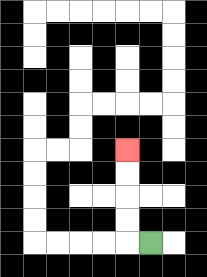{'start': '[6, 10]', 'end': '[5, 6]', 'path_directions': 'L,U,U,U,U', 'path_coordinates': '[[6, 10], [5, 10], [5, 9], [5, 8], [5, 7], [5, 6]]'}